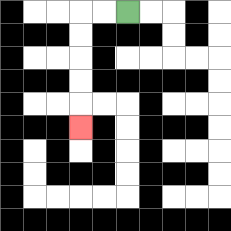{'start': '[5, 0]', 'end': '[3, 5]', 'path_directions': 'L,L,D,D,D,D,D', 'path_coordinates': '[[5, 0], [4, 0], [3, 0], [3, 1], [3, 2], [3, 3], [3, 4], [3, 5]]'}